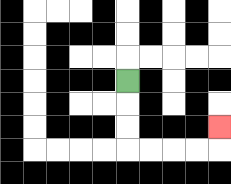{'start': '[5, 3]', 'end': '[9, 5]', 'path_directions': 'D,D,D,R,R,R,R,U', 'path_coordinates': '[[5, 3], [5, 4], [5, 5], [5, 6], [6, 6], [7, 6], [8, 6], [9, 6], [9, 5]]'}